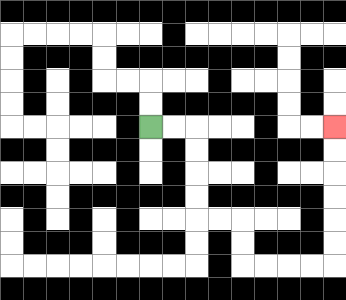{'start': '[6, 5]', 'end': '[14, 5]', 'path_directions': 'R,R,D,D,D,D,R,R,D,D,R,R,R,R,U,U,U,U,U,U', 'path_coordinates': '[[6, 5], [7, 5], [8, 5], [8, 6], [8, 7], [8, 8], [8, 9], [9, 9], [10, 9], [10, 10], [10, 11], [11, 11], [12, 11], [13, 11], [14, 11], [14, 10], [14, 9], [14, 8], [14, 7], [14, 6], [14, 5]]'}